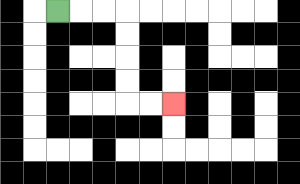{'start': '[2, 0]', 'end': '[7, 4]', 'path_directions': 'R,R,R,D,D,D,D,R,R', 'path_coordinates': '[[2, 0], [3, 0], [4, 0], [5, 0], [5, 1], [5, 2], [5, 3], [5, 4], [6, 4], [7, 4]]'}